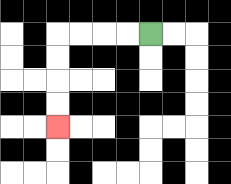{'start': '[6, 1]', 'end': '[2, 5]', 'path_directions': 'L,L,L,L,D,D,D,D', 'path_coordinates': '[[6, 1], [5, 1], [4, 1], [3, 1], [2, 1], [2, 2], [2, 3], [2, 4], [2, 5]]'}